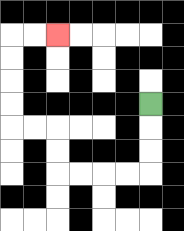{'start': '[6, 4]', 'end': '[2, 1]', 'path_directions': 'D,D,D,L,L,L,L,U,U,L,L,U,U,U,U,R,R', 'path_coordinates': '[[6, 4], [6, 5], [6, 6], [6, 7], [5, 7], [4, 7], [3, 7], [2, 7], [2, 6], [2, 5], [1, 5], [0, 5], [0, 4], [0, 3], [0, 2], [0, 1], [1, 1], [2, 1]]'}